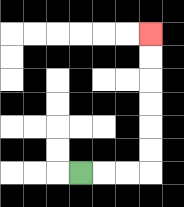{'start': '[3, 7]', 'end': '[6, 1]', 'path_directions': 'R,R,R,U,U,U,U,U,U', 'path_coordinates': '[[3, 7], [4, 7], [5, 7], [6, 7], [6, 6], [6, 5], [6, 4], [6, 3], [6, 2], [6, 1]]'}